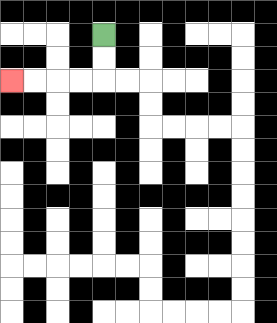{'start': '[4, 1]', 'end': '[0, 3]', 'path_directions': 'D,D,L,L,L,L', 'path_coordinates': '[[4, 1], [4, 2], [4, 3], [3, 3], [2, 3], [1, 3], [0, 3]]'}